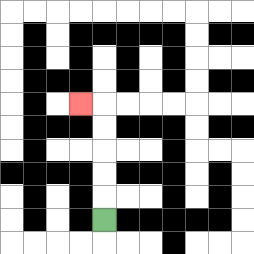{'start': '[4, 9]', 'end': '[3, 4]', 'path_directions': 'U,U,U,U,U,L', 'path_coordinates': '[[4, 9], [4, 8], [4, 7], [4, 6], [4, 5], [4, 4], [3, 4]]'}